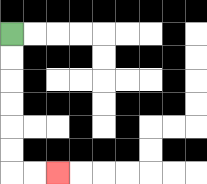{'start': '[0, 1]', 'end': '[2, 7]', 'path_directions': 'D,D,D,D,D,D,R,R', 'path_coordinates': '[[0, 1], [0, 2], [0, 3], [0, 4], [0, 5], [0, 6], [0, 7], [1, 7], [2, 7]]'}